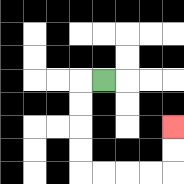{'start': '[4, 3]', 'end': '[7, 5]', 'path_directions': 'L,D,D,D,D,R,R,R,R,U,U', 'path_coordinates': '[[4, 3], [3, 3], [3, 4], [3, 5], [3, 6], [3, 7], [4, 7], [5, 7], [6, 7], [7, 7], [7, 6], [7, 5]]'}